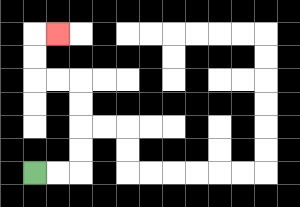{'start': '[1, 7]', 'end': '[2, 1]', 'path_directions': 'R,R,U,U,U,U,L,L,U,U,R', 'path_coordinates': '[[1, 7], [2, 7], [3, 7], [3, 6], [3, 5], [3, 4], [3, 3], [2, 3], [1, 3], [1, 2], [1, 1], [2, 1]]'}